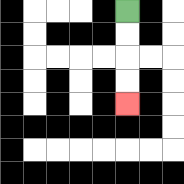{'start': '[5, 0]', 'end': '[5, 4]', 'path_directions': 'D,D,D,D', 'path_coordinates': '[[5, 0], [5, 1], [5, 2], [5, 3], [5, 4]]'}